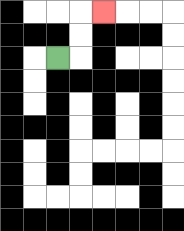{'start': '[2, 2]', 'end': '[4, 0]', 'path_directions': 'R,U,U,R', 'path_coordinates': '[[2, 2], [3, 2], [3, 1], [3, 0], [4, 0]]'}